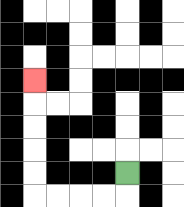{'start': '[5, 7]', 'end': '[1, 3]', 'path_directions': 'D,L,L,L,L,U,U,U,U,U', 'path_coordinates': '[[5, 7], [5, 8], [4, 8], [3, 8], [2, 8], [1, 8], [1, 7], [1, 6], [1, 5], [1, 4], [1, 3]]'}